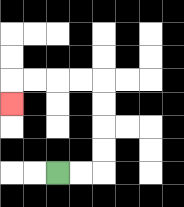{'start': '[2, 7]', 'end': '[0, 4]', 'path_directions': 'R,R,U,U,U,U,L,L,L,L,D', 'path_coordinates': '[[2, 7], [3, 7], [4, 7], [4, 6], [4, 5], [4, 4], [4, 3], [3, 3], [2, 3], [1, 3], [0, 3], [0, 4]]'}